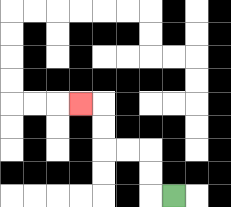{'start': '[7, 8]', 'end': '[3, 4]', 'path_directions': 'L,U,U,L,L,U,U,L', 'path_coordinates': '[[7, 8], [6, 8], [6, 7], [6, 6], [5, 6], [4, 6], [4, 5], [4, 4], [3, 4]]'}